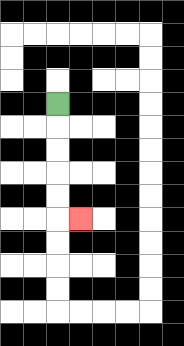{'start': '[2, 4]', 'end': '[3, 9]', 'path_directions': 'D,D,D,D,D,R', 'path_coordinates': '[[2, 4], [2, 5], [2, 6], [2, 7], [2, 8], [2, 9], [3, 9]]'}